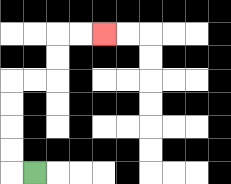{'start': '[1, 7]', 'end': '[4, 1]', 'path_directions': 'L,U,U,U,U,R,R,U,U,R,R', 'path_coordinates': '[[1, 7], [0, 7], [0, 6], [0, 5], [0, 4], [0, 3], [1, 3], [2, 3], [2, 2], [2, 1], [3, 1], [4, 1]]'}